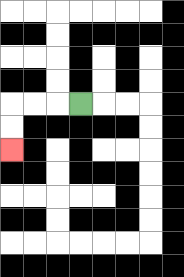{'start': '[3, 4]', 'end': '[0, 6]', 'path_directions': 'L,L,L,D,D', 'path_coordinates': '[[3, 4], [2, 4], [1, 4], [0, 4], [0, 5], [0, 6]]'}